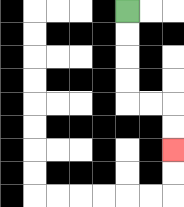{'start': '[5, 0]', 'end': '[7, 6]', 'path_directions': 'D,D,D,D,R,R,D,D', 'path_coordinates': '[[5, 0], [5, 1], [5, 2], [5, 3], [5, 4], [6, 4], [7, 4], [7, 5], [7, 6]]'}